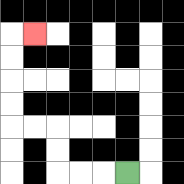{'start': '[5, 7]', 'end': '[1, 1]', 'path_directions': 'L,L,L,U,U,L,L,U,U,U,U,R', 'path_coordinates': '[[5, 7], [4, 7], [3, 7], [2, 7], [2, 6], [2, 5], [1, 5], [0, 5], [0, 4], [0, 3], [0, 2], [0, 1], [1, 1]]'}